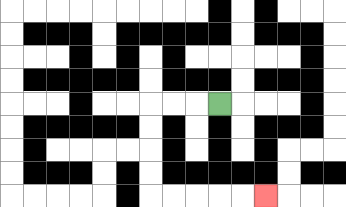{'start': '[9, 4]', 'end': '[11, 8]', 'path_directions': 'L,L,L,D,D,D,D,R,R,R,R,R', 'path_coordinates': '[[9, 4], [8, 4], [7, 4], [6, 4], [6, 5], [6, 6], [6, 7], [6, 8], [7, 8], [8, 8], [9, 8], [10, 8], [11, 8]]'}